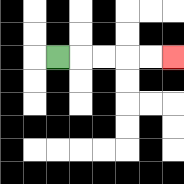{'start': '[2, 2]', 'end': '[7, 2]', 'path_directions': 'R,R,R,R,R', 'path_coordinates': '[[2, 2], [3, 2], [4, 2], [5, 2], [6, 2], [7, 2]]'}